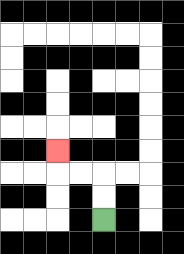{'start': '[4, 9]', 'end': '[2, 6]', 'path_directions': 'U,U,L,L,U', 'path_coordinates': '[[4, 9], [4, 8], [4, 7], [3, 7], [2, 7], [2, 6]]'}